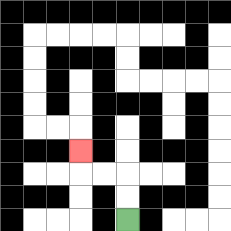{'start': '[5, 9]', 'end': '[3, 6]', 'path_directions': 'U,U,L,L,U', 'path_coordinates': '[[5, 9], [5, 8], [5, 7], [4, 7], [3, 7], [3, 6]]'}